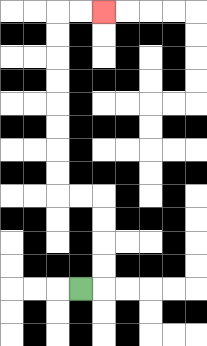{'start': '[3, 12]', 'end': '[4, 0]', 'path_directions': 'R,U,U,U,U,L,L,U,U,U,U,U,U,U,U,R,R', 'path_coordinates': '[[3, 12], [4, 12], [4, 11], [4, 10], [4, 9], [4, 8], [3, 8], [2, 8], [2, 7], [2, 6], [2, 5], [2, 4], [2, 3], [2, 2], [2, 1], [2, 0], [3, 0], [4, 0]]'}